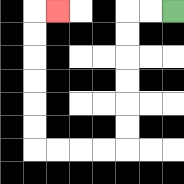{'start': '[7, 0]', 'end': '[2, 0]', 'path_directions': 'L,L,D,D,D,D,D,D,L,L,L,L,U,U,U,U,U,U,R', 'path_coordinates': '[[7, 0], [6, 0], [5, 0], [5, 1], [5, 2], [5, 3], [5, 4], [5, 5], [5, 6], [4, 6], [3, 6], [2, 6], [1, 6], [1, 5], [1, 4], [1, 3], [1, 2], [1, 1], [1, 0], [2, 0]]'}